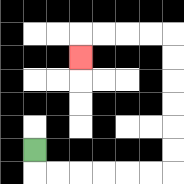{'start': '[1, 6]', 'end': '[3, 2]', 'path_directions': 'D,R,R,R,R,R,R,U,U,U,U,U,U,L,L,L,L,D', 'path_coordinates': '[[1, 6], [1, 7], [2, 7], [3, 7], [4, 7], [5, 7], [6, 7], [7, 7], [7, 6], [7, 5], [7, 4], [7, 3], [7, 2], [7, 1], [6, 1], [5, 1], [4, 1], [3, 1], [3, 2]]'}